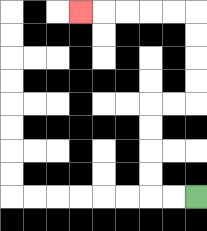{'start': '[8, 8]', 'end': '[3, 0]', 'path_directions': 'L,L,U,U,U,U,R,R,U,U,U,U,L,L,L,L,L', 'path_coordinates': '[[8, 8], [7, 8], [6, 8], [6, 7], [6, 6], [6, 5], [6, 4], [7, 4], [8, 4], [8, 3], [8, 2], [8, 1], [8, 0], [7, 0], [6, 0], [5, 0], [4, 0], [3, 0]]'}